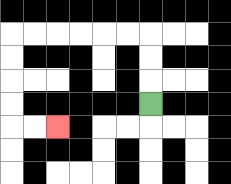{'start': '[6, 4]', 'end': '[2, 5]', 'path_directions': 'U,U,U,L,L,L,L,L,L,D,D,D,D,R,R', 'path_coordinates': '[[6, 4], [6, 3], [6, 2], [6, 1], [5, 1], [4, 1], [3, 1], [2, 1], [1, 1], [0, 1], [0, 2], [0, 3], [0, 4], [0, 5], [1, 5], [2, 5]]'}